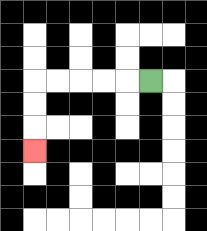{'start': '[6, 3]', 'end': '[1, 6]', 'path_directions': 'L,L,L,L,L,D,D,D', 'path_coordinates': '[[6, 3], [5, 3], [4, 3], [3, 3], [2, 3], [1, 3], [1, 4], [1, 5], [1, 6]]'}